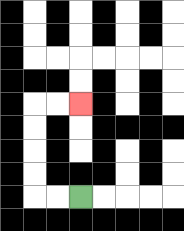{'start': '[3, 8]', 'end': '[3, 4]', 'path_directions': 'L,L,U,U,U,U,R,R', 'path_coordinates': '[[3, 8], [2, 8], [1, 8], [1, 7], [1, 6], [1, 5], [1, 4], [2, 4], [3, 4]]'}